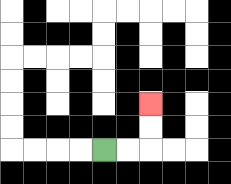{'start': '[4, 6]', 'end': '[6, 4]', 'path_directions': 'R,R,U,U', 'path_coordinates': '[[4, 6], [5, 6], [6, 6], [6, 5], [6, 4]]'}